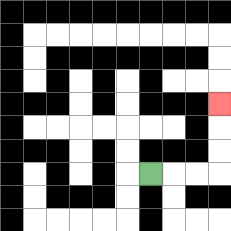{'start': '[6, 7]', 'end': '[9, 4]', 'path_directions': 'R,R,R,U,U,U', 'path_coordinates': '[[6, 7], [7, 7], [8, 7], [9, 7], [9, 6], [9, 5], [9, 4]]'}